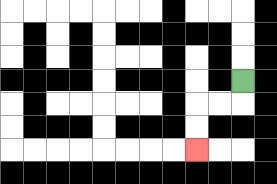{'start': '[10, 3]', 'end': '[8, 6]', 'path_directions': 'D,L,L,D,D', 'path_coordinates': '[[10, 3], [10, 4], [9, 4], [8, 4], [8, 5], [8, 6]]'}